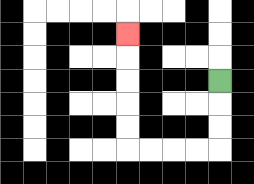{'start': '[9, 3]', 'end': '[5, 1]', 'path_directions': 'D,D,D,L,L,L,L,U,U,U,U,U', 'path_coordinates': '[[9, 3], [9, 4], [9, 5], [9, 6], [8, 6], [7, 6], [6, 6], [5, 6], [5, 5], [5, 4], [5, 3], [5, 2], [5, 1]]'}